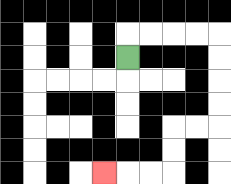{'start': '[5, 2]', 'end': '[4, 7]', 'path_directions': 'U,R,R,R,R,D,D,D,D,L,L,D,D,L,L,L', 'path_coordinates': '[[5, 2], [5, 1], [6, 1], [7, 1], [8, 1], [9, 1], [9, 2], [9, 3], [9, 4], [9, 5], [8, 5], [7, 5], [7, 6], [7, 7], [6, 7], [5, 7], [4, 7]]'}